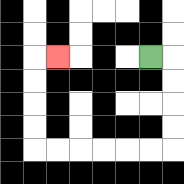{'start': '[6, 2]', 'end': '[2, 2]', 'path_directions': 'R,D,D,D,D,L,L,L,L,L,L,U,U,U,U,R', 'path_coordinates': '[[6, 2], [7, 2], [7, 3], [7, 4], [7, 5], [7, 6], [6, 6], [5, 6], [4, 6], [3, 6], [2, 6], [1, 6], [1, 5], [1, 4], [1, 3], [1, 2], [2, 2]]'}